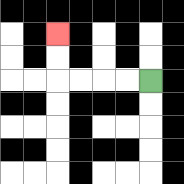{'start': '[6, 3]', 'end': '[2, 1]', 'path_directions': 'L,L,L,L,U,U', 'path_coordinates': '[[6, 3], [5, 3], [4, 3], [3, 3], [2, 3], [2, 2], [2, 1]]'}